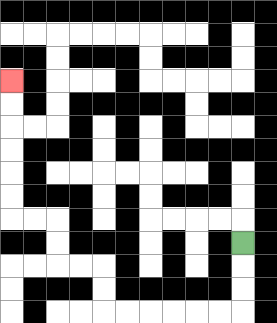{'start': '[10, 10]', 'end': '[0, 3]', 'path_directions': 'D,D,D,L,L,L,L,L,L,U,U,L,L,U,U,L,L,U,U,U,U,U,U', 'path_coordinates': '[[10, 10], [10, 11], [10, 12], [10, 13], [9, 13], [8, 13], [7, 13], [6, 13], [5, 13], [4, 13], [4, 12], [4, 11], [3, 11], [2, 11], [2, 10], [2, 9], [1, 9], [0, 9], [0, 8], [0, 7], [0, 6], [0, 5], [0, 4], [0, 3]]'}